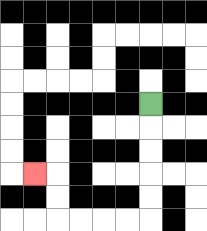{'start': '[6, 4]', 'end': '[1, 7]', 'path_directions': 'D,D,D,D,D,L,L,L,L,U,U,L', 'path_coordinates': '[[6, 4], [6, 5], [6, 6], [6, 7], [6, 8], [6, 9], [5, 9], [4, 9], [3, 9], [2, 9], [2, 8], [2, 7], [1, 7]]'}